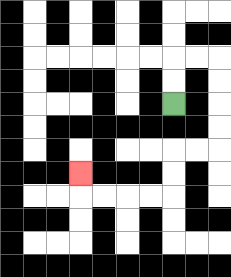{'start': '[7, 4]', 'end': '[3, 7]', 'path_directions': 'U,U,R,R,D,D,D,D,L,L,D,D,L,L,L,L,U', 'path_coordinates': '[[7, 4], [7, 3], [7, 2], [8, 2], [9, 2], [9, 3], [9, 4], [9, 5], [9, 6], [8, 6], [7, 6], [7, 7], [7, 8], [6, 8], [5, 8], [4, 8], [3, 8], [3, 7]]'}